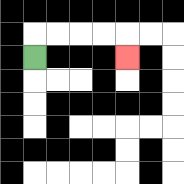{'start': '[1, 2]', 'end': '[5, 2]', 'path_directions': 'U,R,R,R,R,D', 'path_coordinates': '[[1, 2], [1, 1], [2, 1], [3, 1], [4, 1], [5, 1], [5, 2]]'}